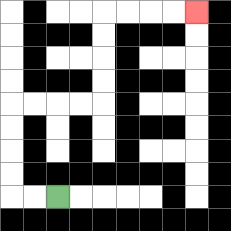{'start': '[2, 8]', 'end': '[8, 0]', 'path_directions': 'L,L,U,U,U,U,R,R,R,R,U,U,U,U,R,R,R,R', 'path_coordinates': '[[2, 8], [1, 8], [0, 8], [0, 7], [0, 6], [0, 5], [0, 4], [1, 4], [2, 4], [3, 4], [4, 4], [4, 3], [4, 2], [4, 1], [4, 0], [5, 0], [6, 0], [7, 0], [8, 0]]'}